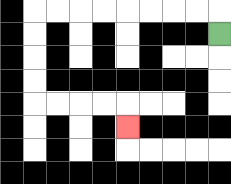{'start': '[9, 1]', 'end': '[5, 5]', 'path_directions': 'U,L,L,L,L,L,L,L,L,D,D,D,D,R,R,R,R,D', 'path_coordinates': '[[9, 1], [9, 0], [8, 0], [7, 0], [6, 0], [5, 0], [4, 0], [3, 0], [2, 0], [1, 0], [1, 1], [1, 2], [1, 3], [1, 4], [2, 4], [3, 4], [4, 4], [5, 4], [5, 5]]'}